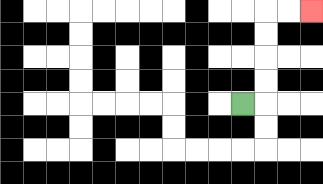{'start': '[10, 4]', 'end': '[13, 0]', 'path_directions': 'R,U,U,U,U,R,R', 'path_coordinates': '[[10, 4], [11, 4], [11, 3], [11, 2], [11, 1], [11, 0], [12, 0], [13, 0]]'}